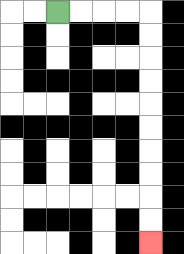{'start': '[2, 0]', 'end': '[6, 10]', 'path_directions': 'R,R,R,R,D,D,D,D,D,D,D,D,D,D', 'path_coordinates': '[[2, 0], [3, 0], [4, 0], [5, 0], [6, 0], [6, 1], [6, 2], [6, 3], [6, 4], [6, 5], [6, 6], [6, 7], [6, 8], [6, 9], [6, 10]]'}